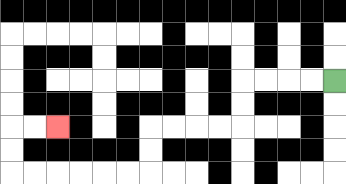{'start': '[14, 3]', 'end': '[2, 5]', 'path_directions': 'L,L,L,L,D,D,L,L,L,L,D,D,L,L,L,L,L,L,U,U,R,R', 'path_coordinates': '[[14, 3], [13, 3], [12, 3], [11, 3], [10, 3], [10, 4], [10, 5], [9, 5], [8, 5], [7, 5], [6, 5], [6, 6], [6, 7], [5, 7], [4, 7], [3, 7], [2, 7], [1, 7], [0, 7], [0, 6], [0, 5], [1, 5], [2, 5]]'}